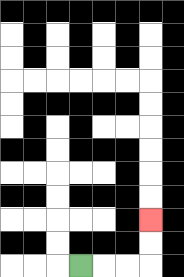{'start': '[3, 11]', 'end': '[6, 9]', 'path_directions': 'R,R,R,U,U', 'path_coordinates': '[[3, 11], [4, 11], [5, 11], [6, 11], [6, 10], [6, 9]]'}